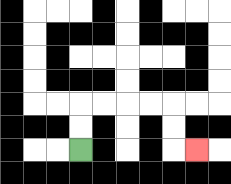{'start': '[3, 6]', 'end': '[8, 6]', 'path_directions': 'U,U,R,R,R,R,D,D,R', 'path_coordinates': '[[3, 6], [3, 5], [3, 4], [4, 4], [5, 4], [6, 4], [7, 4], [7, 5], [7, 6], [8, 6]]'}